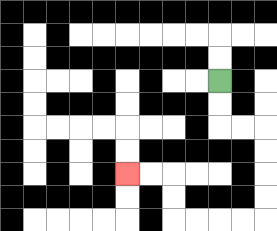{'start': '[9, 3]', 'end': '[5, 7]', 'path_directions': 'D,D,R,R,D,D,D,D,L,L,L,L,U,U,L,L', 'path_coordinates': '[[9, 3], [9, 4], [9, 5], [10, 5], [11, 5], [11, 6], [11, 7], [11, 8], [11, 9], [10, 9], [9, 9], [8, 9], [7, 9], [7, 8], [7, 7], [6, 7], [5, 7]]'}